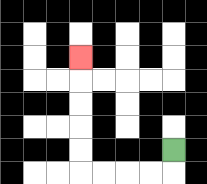{'start': '[7, 6]', 'end': '[3, 2]', 'path_directions': 'D,L,L,L,L,U,U,U,U,U', 'path_coordinates': '[[7, 6], [7, 7], [6, 7], [5, 7], [4, 7], [3, 7], [3, 6], [3, 5], [3, 4], [3, 3], [3, 2]]'}